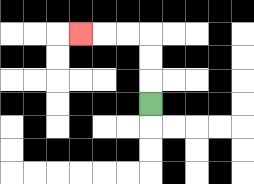{'start': '[6, 4]', 'end': '[3, 1]', 'path_directions': 'U,U,U,L,L,L', 'path_coordinates': '[[6, 4], [6, 3], [6, 2], [6, 1], [5, 1], [4, 1], [3, 1]]'}